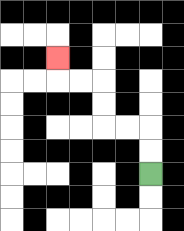{'start': '[6, 7]', 'end': '[2, 2]', 'path_directions': 'U,U,L,L,U,U,L,L,U', 'path_coordinates': '[[6, 7], [6, 6], [6, 5], [5, 5], [4, 5], [4, 4], [4, 3], [3, 3], [2, 3], [2, 2]]'}